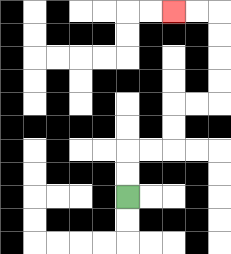{'start': '[5, 8]', 'end': '[7, 0]', 'path_directions': 'U,U,R,R,U,U,R,R,U,U,U,U,L,L', 'path_coordinates': '[[5, 8], [5, 7], [5, 6], [6, 6], [7, 6], [7, 5], [7, 4], [8, 4], [9, 4], [9, 3], [9, 2], [9, 1], [9, 0], [8, 0], [7, 0]]'}